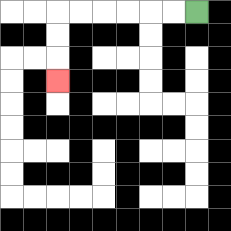{'start': '[8, 0]', 'end': '[2, 3]', 'path_directions': 'L,L,L,L,L,L,D,D,D', 'path_coordinates': '[[8, 0], [7, 0], [6, 0], [5, 0], [4, 0], [3, 0], [2, 0], [2, 1], [2, 2], [2, 3]]'}